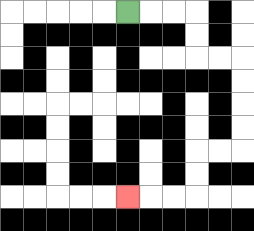{'start': '[5, 0]', 'end': '[5, 8]', 'path_directions': 'R,R,R,D,D,R,R,D,D,D,D,L,L,D,D,L,L,L', 'path_coordinates': '[[5, 0], [6, 0], [7, 0], [8, 0], [8, 1], [8, 2], [9, 2], [10, 2], [10, 3], [10, 4], [10, 5], [10, 6], [9, 6], [8, 6], [8, 7], [8, 8], [7, 8], [6, 8], [5, 8]]'}